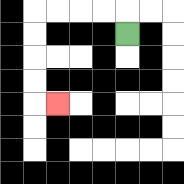{'start': '[5, 1]', 'end': '[2, 4]', 'path_directions': 'U,L,L,L,L,D,D,D,D,R', 'path_coordinates': '[[5, 1], [5, 0], [4, 0], [3, 0], [2, 0], [1, 0], [1, 1], [1, 2], [1, 3], [1, 4], [2, 4]]'}